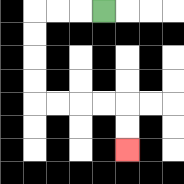{'start': '[4, 0]', 'end': '[5, 6]', 'path_directions': 'L,L,L,D,D,D,D,R,R,R,R,D,D', 'path_coordinates': '[[4, 0], [3, 0], [2, 0], [1, 0], [1, 1], [1, 2], [1, 3], [1, 4], [2, 4], [3, 4], [4, 4], [5, 4], [5, 5], [5, 6]]'}